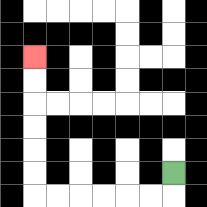{'start': '[7, 7]', 'end': '[1, 2]', 'path_directions': 'D,L,L,L,L,L,L,U,U,U,U,U,U', 'path_coordinates': '[[7, 7], [7, 8], [6, 8], [5, 8], [4, 8], [3, 8], [2, 8], [1, 8], [1, 7], [1, 6], [1, 5], [1, 4], [1, 3], [1, 2]]'}